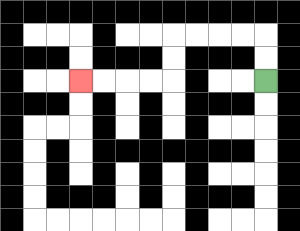{'start': '[11, 3]', 'end': '[3, 3]', 'path_directions': 'U,U,L,L,L,L,D,D,L,L,L,L', 'path_coordinates': '[[11, 3], [11, 2], [11, 1], [10, 1], [9, 1], [8, 1], [7, 1], [7, 2], [7, 3], [6, 3], [5, 3], [4, 3], [3, 3]]'}